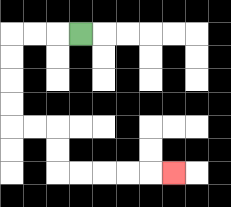{'start': '[3, 1]', 'end': '[7, 7]', 'path_directions': 'L,L,L,D,D,D,D,R,R,D,D,R,R,R,R,R', 'path_coordinates': '[[3, 1], [2, 1], [1, 1], [0, 1], [0, 2], [0, 3], [0, 4], [0, 5], [1, 5], [2, 5], [2, 6], [2, 7], [3, 7], [4, 7], [5, 7], [6, 7], [7, 7]]'}